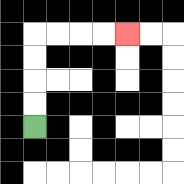{'start': '[1, 5]', 'end': '[5, 1]', 'path_directions': 'U,U,U,U,R,R,R,R', 'path_coordinates': '[[1, 5], [1, 4], [1, 3], [1, 2], [1, 1], [2, 1], [3, 1], [4, 1], [5, 1]]'}